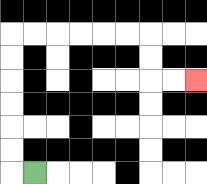{'start': '[1, 7]', 'end': '[8, 3]', 'path_directions': 'L,U,U,U,U,U,U,R,R,R,R,R,R,D,D,R,R', 'path_coordinates': '[[1, 7], [0, 7], [0, 6], [0, 5], [0, 4], [0, 3], [0, 2], [0, 1], [1, 1], [2, 1], [3, 1], [4, 1], [5, 1], [6, 1], [6, 2], [6, 3], [7, 3], [8, 3]]'}